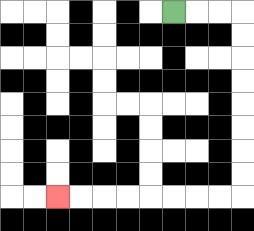{'start': '[7, 0]', 'end': '[2, 8]', 'path_directions': 'R,R,R,D,D,D,D,D,D,D,D,L,L,L,L,L,L,L,L', 'path_coordinates': '[[7, 0], [8, 0], [9, 0], [10, 0], [10, 1], [10, 2], [10, 3], [10, 4], [10, 5], [10, 6], [10, 7], [10, 8], [9, 8], [8, 8], [7, 8], [6, 8], [5, 8], [4, 8], [3, 8], [2, 8]]'}